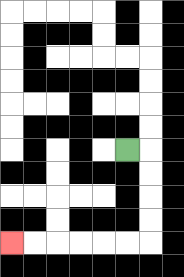{'start': '[5, 6]', 'end': '[0, 10]', 'path_directions': 'R,D,D,D,D,L,L,L,L,L,L', 'path_coordinates': '[[5, 6], [6, 6], [6, 7], [6, 8], [6, 9], [6, 10], [5, 10], [4, 10], [3, 10], [2, 10], [1, 10], [0, 10]]'}